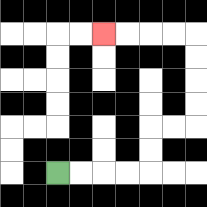{'start': '[2, 7]', 'end': '[4, 1]', 'path_directions': 'R,R,R,R,U,U,R,R,U,U,U,U,L,L,L,L', 'path_coordinates': '[[2, 7], [3, 7], [4, 7], [5, 7], [6, 7], [6, 6], [6, 5], [7, 5], [8, 5], [8, 4], [8, 3], [8, 2], [8, 1], [7, 1], [6, 1], [5, 1], [4, 1]]'}